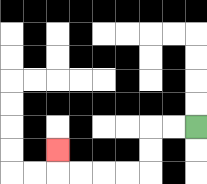{'start': '[8, 5]', 'end': '[2, 6]', 'path_directions': 'L,L,D,D,L,L,L,L,U', 'path_coordinates': '[[8, 5], [7, 5], [6, 5], [6, 6], [6, 7], [5, 7], [4, 7], [3, 7], [2, 7], [2, 6]]'}